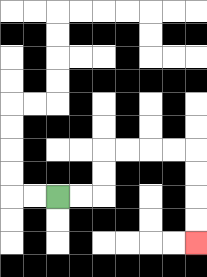{'start': '[2, 8]', 'end': '[8, 10]', 'path_directions': 'R,R,U,U,R,R,R,R,D,D,D,D', 'path_coordinates': '[[2, 8], [3, 8], [4, 8], [4, 7], [4, 6], [5, 6], [6, 6], [7, 6], [8, 6], [8, 7], [8, 8], [8, 9], [8, 10]]'}